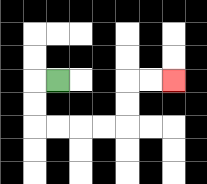{'start': '[2, 3]', 'end': '[7, 3]', 'path_directions': 'L,D,D,R,R,R,R,U,U,R,R', 'path_coordinates': '[[2, 3], [1, 3], [1, 4], [1, 5], [2, 5], [3, 5], [4, 5], [5, 5], [5, 4], [5, 3], [6, 3], [7, 3]]'}